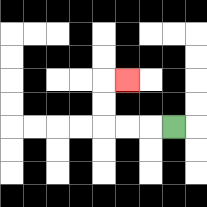{'start': '[7, 5]', 'end': '[5, 3]', 'path_directions': 'L,L,L,U,U,R', 'path_coordinates': '[[7, 5], [6, 5], [5, 5], [4, 5], [4, 4], [4, 3], [5, 3]]'}